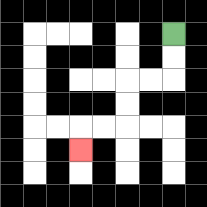{'start': '[7, 1]', 'end': '[3, 6]', 'path_directions': 'D,D,L,L,D,D,L,L,D', 'path_coordinates': '[[7, 1], [7, 2], [7, 3], [6, 3], [5, 3], [5, 4], [5, 5], [4, 5], [3, 5], [3, 6]]'}